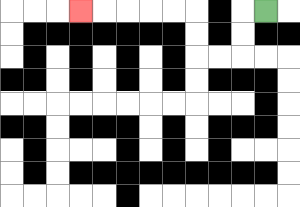{'start': '[11, 0]', 'end': '[3, 0]', 'path_directions': 'L,D,D,L,L,U,U,L,L,L,L,L', 'path_coordinates': '[[11, 0], [10, 0], [10, 1], [10, 2], [9, 2], [8, 2], [8, 1], [8, 0], [7, 0], [6, 0], [5, 0], [4, 0], [3, 0]]'}